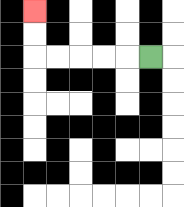{'start': '[6, 2]', 'end': '[1, 0]', 'path_directions': 'L,L,L,L,L,U,U', 'path_coordinates': '[[6, 2], [5, 2], [4, 2], [3, 2], [2, 2], [1, 2], [1, 1], [1, 0]]'}